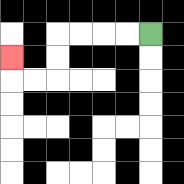{'start': '[6, 1]', 'end': '[0, 2]', 'path_directions': 'L,L,L,L,D,D,L,L,U', 'path_coordinates': '[[6, 1], [5, 1], [4, 1], [3, 1], [2, 1], [2, 2], [2, 3], [1, 3], [0, 3], [0, 2]]'}